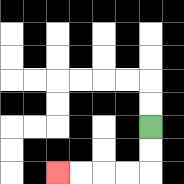{'start': '[6, 5]', 'end': '[2, 7]', 'path_directions': 'D,D,L,L,L,L', 'path_coordinates': '[[6, 5], [6, 6], [6, 7], [5, 7], [4, 7], [3, 7], [2, 7]]'}